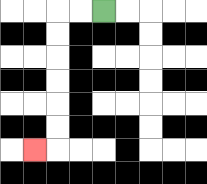{'start': '[4, 0]', 'end': '[1, 6]', 'path_directions': 'L,L,D,D,D,D,D,D,L', 'path_coordinates': '[[4, 0], [3, 0], [2, 0], [2, 1], [2, 2], [2, 3], [2, 4], [2, 5], [2, 6], [1, 6]]'}